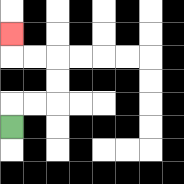{'start': '[0, 5]', 'end': '[0, 1]', 'path_directions': 'U,R,R,U,U,L,L,U', 'path_coordinates': '[[0, 5], [0, 4], [1, 4], [2, 4], [2, 3], [2, 2], [1, 2], [0, 2], [0, 1]]'}